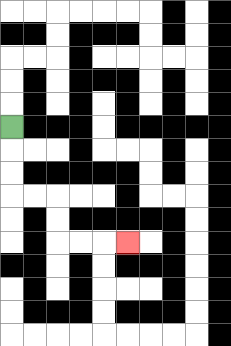{'start': '[0, 5]', 'end': '[5, 10]', 'path_directions': 'D,D,D,R,R,D,D,R,R,R', 'path_coordinates': '[[0, 5], [0, 6], [0, 7], [0, 8], [1, 8], [2, 8], [2, 9], [2, 10], [3, 10], [4, 10], [5, 10]]'}